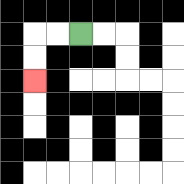{'start': '[3, 1]', 'end': '[1, 3]', 'path_directions': 'L,L,D,D', 'path_coordinates': '[[3, 1], [2, 1], [1, 1], [1, 2], [1, 3]]'}